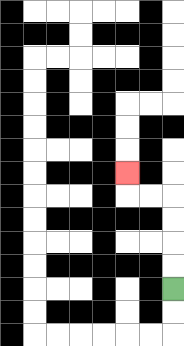{'start': '[7, 12]', 'end': '[5, 7]', 'path_directions': 'U,U,U,U,L,L,U', 'path_coordinates': '[[7, 12], [7, 11], [7, 10], [7, 9], [7, 8], [6, 8], [5, 8], [5, 7]]'}